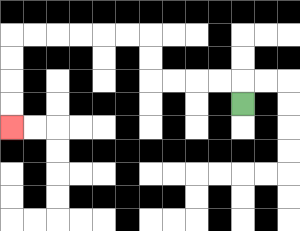{'start': '[10, 4]', 'end': '[0, 5]', 'path_directions': 'U,L,L,L,L,U,U,L,L,L,L,L,L,D,D,D,D', 'path_coordinates': '[[10, 4], [10, 3], [9, 3], [8, 3], [7, 3], [6, 3], [6, 2], [6, 1], [5, 1], [4, 1], [3, 1], [2, 1], [1, 1], [0, 1], [0, 2], [0, 3], [0, 4], [0, 5]]'}